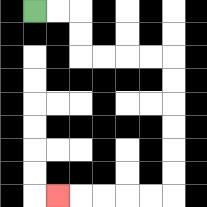{'start': '[1, 0]', 'end': '[2, 8]', 'path_directions': 'R,R,D,D,R,R,R,R,D,D,D,D,D,D,L,L,L,L,L', 'path_coordinates': '[[1, 0], [2, 0], [3, 0], [3, 1], [3, 2], [4, 2], [5, 2], [6, 2], [7, 2], [7, 3], [7, 4], [7, 5], [7, 6], [7, 7], [7, 8], [6, 8], [5, 8], [4, 8], [3, 8], [2, 8]]'}